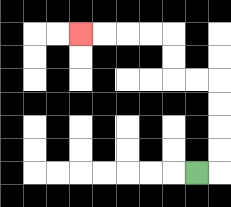{'start': '[8, 7]', 'end': '[3, 1]', 'path_directions': 'R,U,U,U,U,L,L,U,U,L,L,L,L', 'path_coordinates': '[[8, 7], [9, 7], [9, 6], [9, 5], [9, 4], [9, 3], [8, 3], [7, 3], [7, 2], [7, 1], [6, 1], [5, 1], [4, 1], [3, 1]]'}